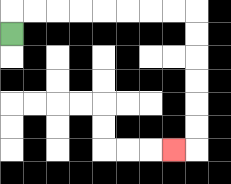{'start': '[0, 1]', 'end': '[7, 6]', 'path_directions': 'U,R,R,R,R,R,R,R,R,D,D,D,D,D,D,L', 'path_coordinates': '[[0, 1], [0, 0], [1, 0], [2, 0], [3, 0], [4, 0], [5, 0], [6, 0], [7, 0], [8, 0], [8, 1], [8, 2], [8, 3], [8, 4], [8, 5], [8, 6], [7, 6]]'}